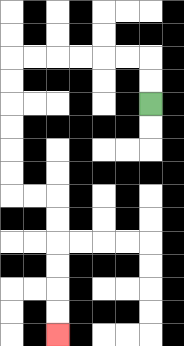{'start': '[6, 4]', 'end': '[2, 14]', 'path_directions': 'U,U,L,L,L,L,L,L,D,D,D,D,D,D,R,R,D,D,D,D,D,D', 'path_coordinates': '[[6, 4], [6, 3], [6, 2], [5, 2], [4, 2], [3, 2], [2, 2], [1, 2], [0, 2], [0, 3], [0, 4], [0, 5], [0, 6], [0, 7], [0, 8], [1, 8], [2, 8], [2, 9], [2, 10], [2, 11], [2, 12], [2, 13], [2, 14]]'}